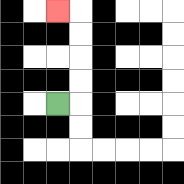{'start': '[2, 4]', 'end': '[2, 0]', 'path_directions': 'R,U,U,U,U,L', 'path_coordinates': '[[2, 4], [3, 4], [3, 3], [3, 2], [3, 1], [3, 0], [2, 0]]'}